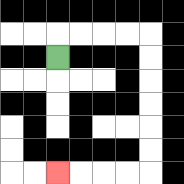{'start': '[2, 2]', 'end': '[2, 7]', 'path_directions': 'U,R,R,R,R,D,D,D,D,D,D,L,L,L,L', 'path_coordinates': '[[2, 2], [2, 1], [3, 1], [4, 1], [5, 1], [6, 1], [6, 2], [6, 3], [6, 4], [6, 5], [6, 6], [6, 7], [5, 7], [4, 7], [3, 7], [2, 7]]'}